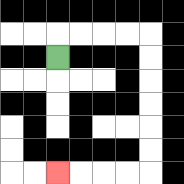{'start': '[2, 2]', 'end': '[2, 7]', 'path_directions': 'U,R,R,R,R,D,D,D,D,D,D,L,L,L,L', 'path_coordinates': '[[2, 2], [2, 1], [3, 1], [4, 1], [5, 1], [6, 1], [6, 2], [6, 3], [6, 4], [6, 5], [6, 6], [6, 7], [5, 7], [4, 7], [3, 7], [2, 7]]'}